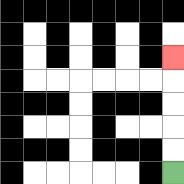{'start': '[7, 7]', 'end': '[7, 2]', 'path_directions': 'U,U,U,U,U', 'path_coordinates': '[[7, 7], [7, 6], [7, 5], [7, 4], [7, 3], [7, 2]]'}